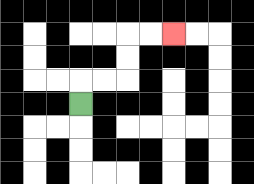{'start': '[3, 4]', 'end': '[7, 1]', 'path_directions': 'U,R,R,U,U,R,R', 'path_coordinates': '[[3, 4], [3, 3], [4, 3], [5, 3], [5, 2], [5, 1], [6, 1], [7, 1]]'}